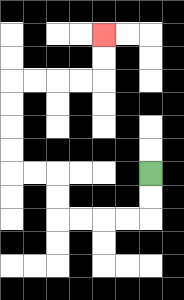{'start': '[6, 7]', 'end': '[4, 1]', 'path_directions': 'D,D,L,L,L,L,U,U,L,L,U,U,U,U,R,R,R,R,U,U', 'path_coordinates': '[[6, 7], [6, 8], [6, 9], [5, 9], [4, 9], [3, 9], [2, 9], [2, 8], [2, 7], [1, 7], [0, 7], [0, 6], [0, 5], [0, 4], [0, 3], [1, 3], [2, 3], [3, 3], [4, 3], [4, 2], [4, 1]]'}